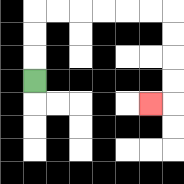{'start': '[1, 3]', 'end': '[6, 4]', 'path_directions': 'U,U,U,R,R,R,R,R,R,D,D,D,D,L', 'path_coordinates': '[[1, 3], [1, 2], [1, 1], [1, 0], [2, 0], [3, 0], [4, 0], [5, 0], [6, 0], [7, 0], [7, 1], [7, 2], [7, 3], [7, 4], [6, 4]]'}